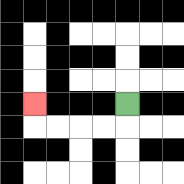{'start': '[5, 4]', 'end': '[1, 4]', 'path_directions': 'D,L,L,L,L,U', 'path_coordinates': '[[5, 4], [5, 5], [4, 5], [3, 5], [2, 5], [1, 5], [1, 4]]'}